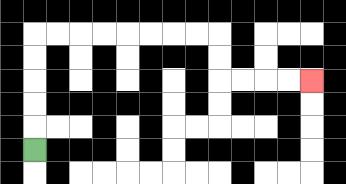{'start': '[1, 6]', 'end': '[13, 3]', 'path_directions': 'U,U,U,U,U,R,R,R,R,R,R,R,R,D,D,R,R,R,R', 'path_coordinates': '[[1, 6], [1, 5], [1, 4], [1, 3], [1, 2], [1, 1], [2, 1], [3, 1], [4, 1], [5, 1], [6, 1], [7, 1], [8, 1], [9, 1], [9, 2], [9, 3], [10, 3], [11, 3], [12, 3], [13, 3]]'}